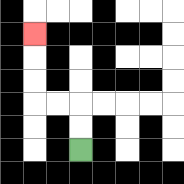{'start': '[3, 6]', 'end': '[1, 1]', 'path_directions': 'U,U,L,L,U,U,U', 'path_coordinates': '[[3, 6], [3, 5], [3, 4], [2, 4], [1, 4], [1, 3], [1, 2], [1, 1]]'}